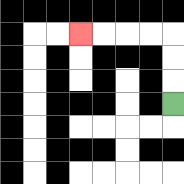{'start': '[7, 4]', 'end': '[3, 1]', 'path_directions': 'U,U,U,L,L,L,L', 'path_coordinates': '[[7, 4], [7, 3], [7, 2], [7, 1], [6, 1], [5, 1], [4, 1], [3, 1]]'}